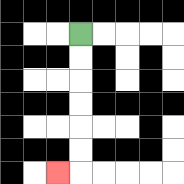{'start': '[3, 1]', 'end': '[2, 7]', 'path_directions': 'D,D,D,D,D,D,L', 'path_coordinates': '[[3, 1], [3, 2], [3, 3], [3, 4], [3, 5], [3, 6], [3, 7], [2, 7]]'}